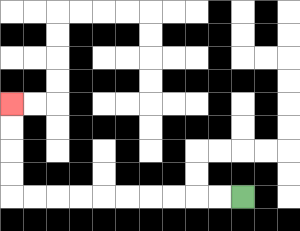{'start': '[10, 8]', 'end': '[0, 4]', 'path_directions': 'L,L,L,L,L,L,L,L,L,L,U,U,U,U', 'path_coordinates': '[[10, 8], [9, 8], [8, 8], [7, 8], [6, 8], [5, 8], [4, 8], [3, 8], [2, 8], [1, 8], [0, 8], [0, 7], [0, 6], [0, 5], [0, 4]]'}